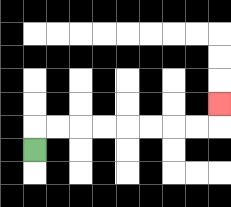{'start': '[1, 6]', 'end': '[9, 4]', 'path_directions': 'U,R,R,R,R,R,R,R,R,U', 'path_coordinates': '[[1, 6], [1, 5], [2, 5], [3, 5], [4, 5], [5, 5], [6, 5], [7, 5], [8, 5], [9, 5], [9, 4]]'}